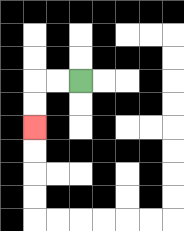{'start': '[3, 3]', 'end': '[1, 5]', 'path_directions': 'L,L,D,D', 'path_coordinates': '[[3, 3], [2, 3], [1, 3], [1, 4], [1, 5]]'}